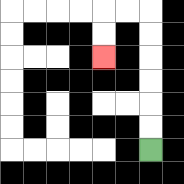{'start': '[6, 6]', 'end': '[4, 2]', 'path_directions': 'U,U,U,U,U,U,L,L,D,D', 'path_coordinates': '[[6, 6], [6, 5], [6, 4], [6, 3], [6, 2], [6, 1], [6, 0], [5, 0], [4, 0], [4, 1], [4, 2]]'}